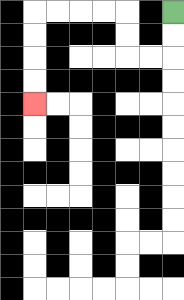{'start': '[7, 0]', 'end': '[1, 4]', 'path_directions': 'D,D,L,L,U,U,L,L,L,L,D,D,D,D', 'path_coordinates': '[[7, 0], [7, 1], [7, 2], [6, 2], [5, 2], [5, 1], [5, 0], [4, 0], [3, 0], [2, 0], [1, 0], [1, 1], [1, 2], [1, 3], [1, 4]]'}